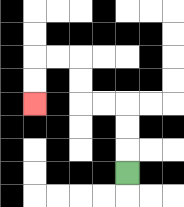{'start': '[5, 7]', 'end': '[1, 4]', 'path_directions': 'U,U,U,L,L,U,U,L,L,D,D', 'path_coordinates': '[[5, 7], [5, 6], [5, 5], [5, 4], [4, 4], [3, 4], [3, 3], [3, 2], [2, 2], [1, 2], [1, 3], [1, 4]]'}